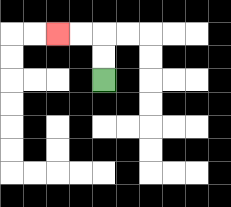{'start': '[4, 3]', 'end': '[2, 1]', 'path_directions': 'U,U,L,L', 'path_coordinates': '[[4, 3], [4, 2], [4, 1], [3, 1], [2, 1]]'}